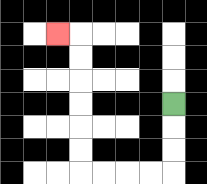{'start': '[7, 4]', 'end': '[2, 1]', 'path_directions': 'D,D,D,L,L,L,L,U,U,U,U,U,U,L', 'path_coordinates': '[[7, 4], [7, 5], [7, 6], [7, 7], [6, 7], [5, 7], [4, 7], [3, 7], [3, 6], [3, 5], [3, 4], [3, 3], [3, 2], [3, 1], [2, 1]]'}